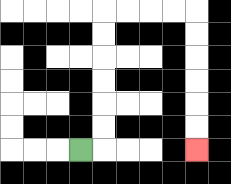{'start': '[3, 6]', 'end': '[8, 6]', 'path_directions': 'R,U,U,U,U,U,U,R,R,R,R,D,D,D,D,D,D', 'path_coordinates': '[[3, 6], [4, 6], [4, 5], [4, 4], [4, 3], [4, 2], [4, 1], [4, 0], [5, 0], [6, 0], [7, 0], [8, 0], [8, 1], [8, 2], [8, 3], [8, 4], [8, 5], [8, 6]]'}